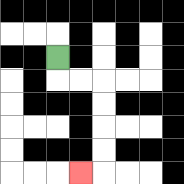{'start': '[2, 2]', 'end': '[3, 7]', 'path_directions': 'D,R,R,D,D,D,D,L', 'path_coordinates': '[[2, 2], [2, 3], [3, 3], [4, 3], [4, 4], [4, 5], [4, 6], [4, 7], [3, 7]]'}